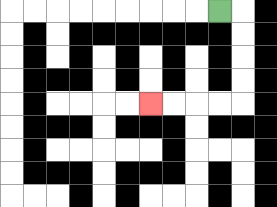{'start': '[9, 0]', 'end': '[6, 4]', 'path_directions': 'R,D,D,D,D,L,L,L,L', 'path_coordinates': '[[9, 0], [10, 0], [10, 1], [10, 2], [10, 3], [10, 4], [9, 4], [8, 4], [7, 4], [6, 4]]'}